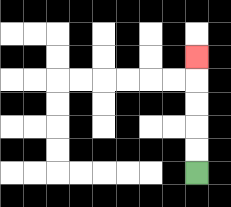{'start': '[8, 7]', 'end': '[8, 2]', 'path_directions': 'U,U,U,U,U', 'path_coordinates': '[[8, 7], [8, 6], [8, 5], [8, 4], [8, 3], [8, 2]]'}